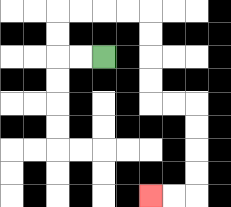{'start': '[4, 2]', 'end': '[6, 8]', 'path_directions': 'L,L,U,U,R,R,R,R,D,D,D,D,R,R,D,D,D,D,L,L', 'path_coordinates': '[[4, 2], [3, 2], [2, 2], [2, 1], [2, 0], [3, 0], [4, 0], [5, 0], [6, 0], [6, 1], [6, 2], [6, 3], [6, 4], [7, 4], [8, 4], [8, 5], [8, 6], [8, 7], [8, 8], [7, 8], [6, 8]]'}